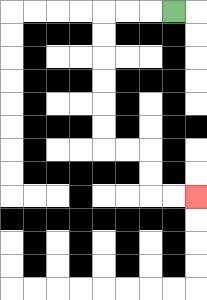{'start': '[7, 0]', 'end': '[8, 8]', 'path_directions': 'L,L,L,D,D,D,D,D,D,R,R,D,D,R,R', 'path_coordinates': '[[7, 0], [6, 0], [5, 0], [4, 0], [4, 1], [4, 2], [4, 3], [4, 4], [4, 5], [4, 6], [5, 6], [6, 6], [6, 7], [6, 8], [7, 8], [8, 8]]'}